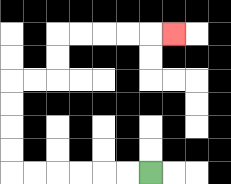{'start': '[6, 7]', 'end': '[7, 1]', 'path_directions': 'L,L,L,L,L,L,U,U,U,U,R,R,U,U,R,R,R,R,R', 'path_coordinates': '[[6, 7], [5, 7], [4, 7], [3, 7], [2, 7], [1, 7], [0, 7], [0, 6], [0, 5], [0, 4], [0, 3], [1, 3], [2, 3], [2, 2], [2, 1], [3, 1], [4, 1], [5, 1], [6, 1], [7, 1]]'}